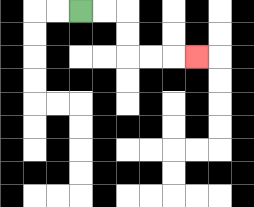{'start': '[3, 0]', 'end': '[8, 2]', 'path_directions': 'R,R,D,D,R,R,R', 'path_coordinates': '[[3, 0], [4, 0], [5, 0], [5, 1], [5, 2], [6, 2], [7, 2], [8, 2]]'}